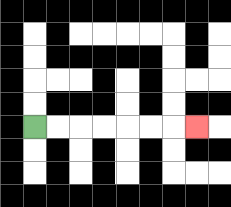{'start': '[1, 5]', 'end': '[8, 5]', 'path_directions': 'R,R,R,R,R,R,R', 'path_coordinates': '[[1, 5], [2, 5], [3, 5], [4, 5], [5, 5], [6, 5], [7, 5], [8, 5]]'}